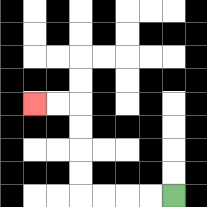{'start': '[7, 8]', 'end': '[1, 4]', 'path_directions': 'L,L,L,L,U,U,U,U,L,L', 'path_coordinates': '[[7, 8], [6, 8], [5, 8], [4, 8], [3, 8], [3, 7], [3, 6], [3, 5], [3, 4], [2, 4], [1, 4]]'}